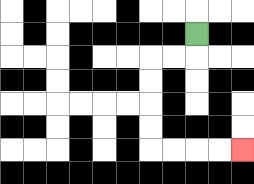{'start': '[8, 1]', 'end': '[10, 6]', 'path_directions': 'D,L,L,D,D,D,D,R,R,R,R', 'path_coordinates': '[[8, 1], [8, 2], [7, 2], [6, 2], [6, 3], [6, 4], [6, 5], [6, 6], [7, 6], [8, 6], [9, 6], [10, 6]]'}